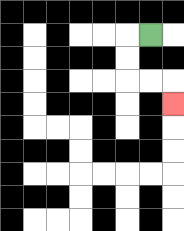{'start': '[6, 1]', 'end': '[7, 4]', 'path_directions': 'L,D,D,R,R,D', 'path_coordinates': '[[6, 1], [5, 1], [5, 2], [5, 3], [6, 3], [7, 3], [7, 4]]'}